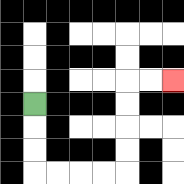{'start': '[1, 4]', 'end': '[7, 3]', 'path_directions': 'D,D,D,R,R,R,R,U,U,U,U,R,R', 'path_coordinates': '[[1, 4], [1, 5], [1, 6], [1, 7], [2, 7], [3, 7], [4, 7], [5, 7], [5, 6], [5, 5], [5, 4], [5, 3], [6, 3], [7, 3]]'}